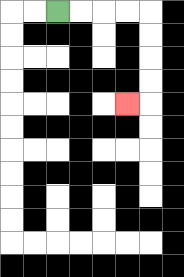{'start': '[2, 0]', 'end': '[5, 4]', 'path_directions': 'R,R,R,R,D,D,D,D,L', 'path_coordinates': '[[2, 0], [3, 0], [4, 0], [5, 0], [6, 0], [6, 1], [6, 2], [6, 3], [6, 4], [5, 4]]'}